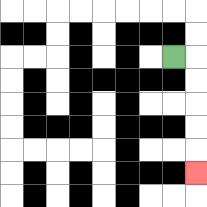{'start': '[7, 2]', 'end': '[8, 7]', 'path_directions': 'R,D,D,D,D,D', 'path_coordinates': '[[7, 2], [8, 2], [8, 3], [8, 4], [8, 5], [8, 6], [8, 7]]'}